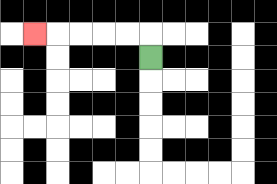{'start': '[6, 2]', 'end': '[1, 1]', 'path_directions': 'U,L,L,L,L,L', 'path_coordinates': '[[6, 2], [6, 1], [5, 1], [4, 1], [3, 1], [2, 1], [1, 1]]'}